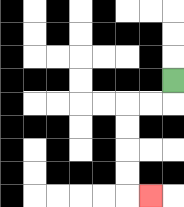{'start': '[7, 3]', 'end': '[6, 8]', 'path_directions': 'D,L,L,D,D,D,D,R', 'path_coordinates': '[[7, 3], [7, 4], [6, 4], [5, 4], [5, 5], [5, 6], [5, 7], [5, 8], [6, 8]]'}